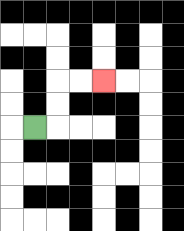{'start': '[1, 5]', 'end': '[4, 3]', 'path_directions': 'R,U,U,R,R', 'path_coordinates': '[[1, 5], [2, 5], [2, 4], [2, 3], [3, 3], [4, 3]]'}